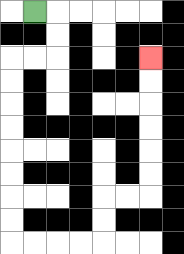{'start': '[1, 0]', 'end': '[6, 2]', 'path_directions': 'R,D,D,L,L,D,D,D,D,D,D,D,D,R,R,R,R,U,U,R,R,U,U,U,U,U,U', 'path_coordinates': '[[1, 0], [2, 0], [2, 1], [2, 2], [1, 2], [0, 2], [0, 3], [0, 4], [0, 5], [0, 6], [0, 7], [0, 8], [0, 9], [0, 10], [1, 10], [2, 10], [3, 10], [4, 10], [4, 9], [4, 8], [5, 8], [6, 8], [6, 7], [6, 6], [6, 5], [6, 4], [6, 3], [6, 2]]'}